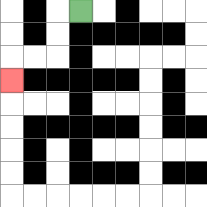{'start': '[3, 0]', 'end': '[0, 3]', 'path_directions': 'L,D,D,L,L,D', 'path_coordinates': '[[3, 0], [2, 0], [2, 1], [2, 2], [1, 2], [0, 2], [0, 3]]'}